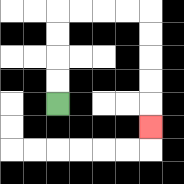{'start': '[2, 4]', 'end': '[6, 5]', 'path_directions': 'U,U,U,U,R,R,R,R,D,D,D,D,D', 'path_coordinates': '[[2, 4], [2, 3], [2, 2], [2, 1], [2, 0], [3, 0], [4, 0], [5, 0], [6, 0], [6, 1], [6, 2], [6, 3], [6, 4], [6, 5]]'}